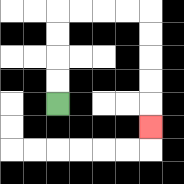{'start': '[2, 4]', 'end': '[6, 5]', 'path_directions': 'U,U,U,U,R,R,R,R,D,D,D,D,D', 'path_coordinates': '[[2, 4], [2, 3], [2, 2], [2, 1], [2, 0], [3, 0], [4, 0], [5, 0], [6, 0], [6, 1], [6, 2], [6, 3], [6, 4], [6, 5]]'}